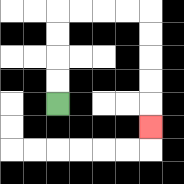{'start': '[2, 4]', 'end': '[6, 5]', 'path_directions': 'U,U,U,U,R,R,R,R,D,D,D,D,D', 'path_coordinates': '[[2, 4], [2, 3], [2, 2], [2, 1], [2, 0], [3, 0], [4, 0], [5, 0], [6, 0], [6, 1], [6, 2], [6, 3], [6, 4], [6, 5]]'}